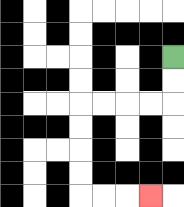{'start': '[7, 2]', 'end': '[6, 8]', 'path_directions': 'D,D,L,L,L,L,D,D,D,D,R,R,R', 'path_coordinates': '[[7, 2], [7, 3], [7, 4], [6, 4], [5, 4], [4, 4], [3, 4], [3, 5], [3, 6], [3, 7], [3, 8], [4, 8], [5, 8], [6, 8]]'}